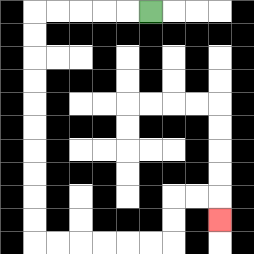{'start': '[6, 0]', 'end': '[9, 9]', 'path_directions': 'L,L,L,L,L,D,D,D,D,D,D,D,D,D,D,R,R,R,R,R,R,U,U,R,R,D', 'path_coordinates': '[[6, 0], [5, 0], [4, 0], [3, 0], [2, 0], [1, 0], [1, 1], [1, 2], [1, 3], [1, 4], [1, 5], [1, 6], [1, 7], [1, 8], [1, 9], [1, 10], [2, 10], [3, 10], [4, 10], [5, 10], [6, 10], [7, 10], [7, 9], [7, 8], [8, 8], [9, 8], [9, 9]]'}